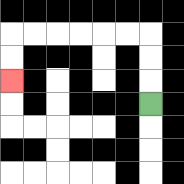{'start': '[6, 4]', 'end': '[0, 3]', 'path_directions': 'U,U,U,L,L,L,L,L,L,D,D', 'path_coordinates': '[[6, 4], [6, 3], [6, 2], [6, 1], [5, 1], [4, 1], [3, 1], [2, 1], [1, 1], [0, 1], [0, 2], [0, 3]]'}